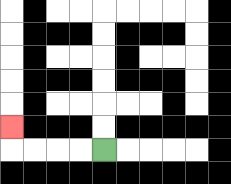{'start': '[4, 6]', 'end': '[0, 5]', 'path_directions': 'L,L,L,L,U', 'path_coordinates': '[[4, 6], [3, 6], [2, 6], [1, 6], [0, 6], [0, 5]]'}